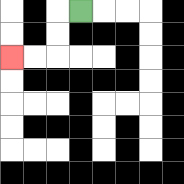{'start': '[3, 0]', 'end': '[0, 2]', 'path_directions': 'L,D,D,L,L', 'path_coordinates': '[[3, 0], [2, 0], [2, 1], [2, 2], [1, 2], [0, 2]]'}